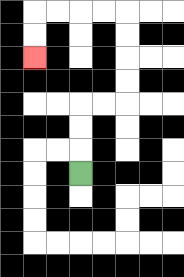{'start': '[3, 7]', 'end': '[1, 2]', 'path_directions': 'U,U,U,R,R,U,U,U,U,L,L,L,L,D,D', 'path_coordinates': '[[3, 7], [3, 6], [3, 5], [3, 4], [4, 4], [5, 4], [5, 3], [5, 2], [5, 1], [5, 0], [4, 0], [3, 0], [2, 0], [1, 0], [1, 1], [1, 2]]'}